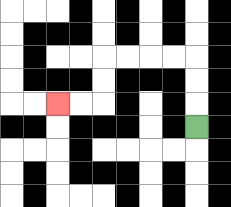{'start': '[8, 5]', 'end': '[2, 4]', 'path_directions': 'U,U,U,L,L,L,L,D,D,L,L', 'path_coordinates': '[[8, 5], [8, 4], [8, 3], [8, 2], [7, 2], [6, 2], [5, 2], [4, 2], [4, 3], [4, 4], [3, 4], [2, 4]]'}